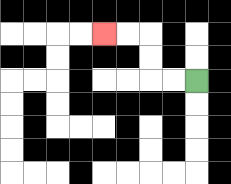{'start': '[8, 3]', 'end': '[4, 1]', 'path_directions': 'L,L,U,U,L,L', 'path_coordinates': '[[8, 3], [7, 3], [6, 3], [6, 2], [6, 1], [5, 1], [4, 1]]'}